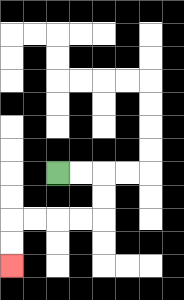{'start': '[2, 7]', 'end': '[0, 11]', 'path_directions': 'R,R,D,D,L,L,L,L,D,D', 'path_coordinates': '[[2, 7], [3, 7], [4, 7], [4, 8], [4, 9], [3, 9], [2, 9], [1, 9], [0, 9], [0, 10], [0, 11]]'}